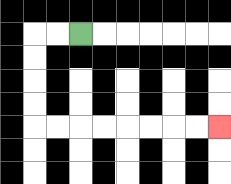{'start': '[3, 1]', 'end': '[9, 5]', 'path_directions': 'L,L,D,D,D,D,R,R,R,R,R,R,R,R', 'path_coordinates': '[[3, 1], [2, 1], [1, 1], [1, 2], [1, 3], [1, 4], [1, 5], [2, 5], [3, 5], [4, 5], [5, 5], [6, 5], [7, 5], [8, 5], [9, 5]]'}